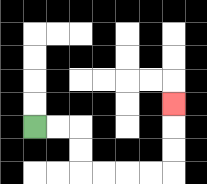{'start': '[1, 5]', 'end': '[7, 4]', 'path_directions': 'R,R,D,D,R,R,R,R,U,U,U', 'path_coordinates': '[[1, 5], [2, 5], [3, 5], [3, 6], [3, 7], [4, 7], [5, 7], [6, 7], [7, 7], [7, 6], [7, 5], [7, 4]]'}